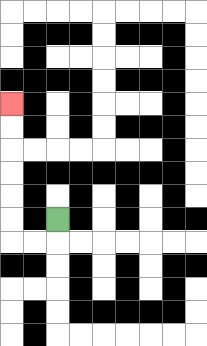{'start': '[2, 9]', 'end': '[0, 4]', 'path_directions': 'D,L,L,U,U,U,U,U,U', 'path_coordinates': '[[2, 9], [2, 10], [1, 10], [0, 10], [0, 9], [0, 8], [0, 7], [0, 6], [0, 5], [0, 4]]'}